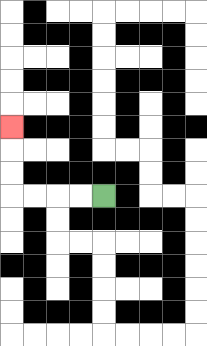{'start': '[4, 8]', 'end': '[0, 5]', 'path_directions': 'L,L,L,L,U,U,U', 'path_coordinates': '[[4, 8], [3, 8], [2, 8], [1, 8], [0, 8], [0, 7], [0, 6], [0, 5]]'}